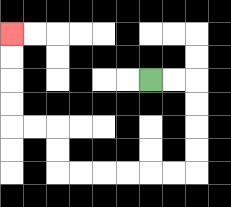{'start': '[6, 3]', 'end': '[0, 1]', 'path_directions': 'R,R,D,D,D,D,L,L,L,L,L,L,U,U,L,L,U,U,U,U', 'path_coordinates': '[[6, 3], [7, 3], [8, 3], [8, 4], [8, 5], [8, 6], [8, 7], [7, 7], [6, 7], [5, 7], [4, 7], [3, 7], [2, 7], [2, 6], [2, 5], [1, 5], [0, 5], [0, 4], [0, 3], [0, 2], [0, 1]]'}